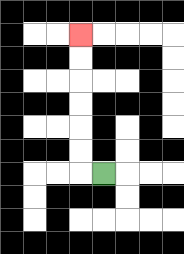{'start': '[4, 7]', 'end': '[3, 1]', 'path_directions': 'L,U,U,U,U,U,U', 'path_coordinates': '[[4, 7], [3, 7], [3, 6], [3, 5], [3, 4], [3, 3], [3, 2], [3, 1]]'}